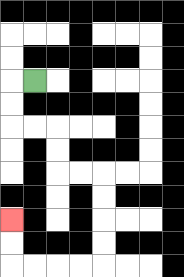{'start': '[1, 3]', 'end': '[0, 9]', 'path_directions': 'L,D,D,R,R,D,D,R,R,D,D,D,D,L,L,L,L,U,U', 'path_coordinates': '[[1, 3], [0, 3], [0, 4], [0, 5], [1, 5], [2, 5], [2, 6], [2, 7], [3, 7], [4, 7], [4, 8], [4, 9], [4, 10], [4, 11], [3, 11], [2, 11], [1, 11], [0, 11], [0, 10], [0, 9]]'}